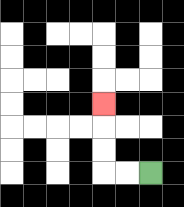{'start': '[6, 7]', 'end': '[4, 4]', 'path_directions': 'L,L,U,U,U', 'path_coordinates': '[[6, 7], [5, 7], [4, 7], [4, 6], [4, 5], [4, 4]]'}